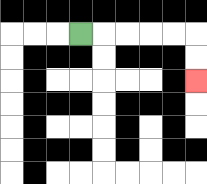{'start': '[3, 1]', 'end': '[8, 3]', 'path_directions': 'R,R,R,R,R,D,D', 'path_coordinates': '[[3, 1], [4, 1], [5, 1], [6, 1], [7, 1], [8, 1], [8, 2], [8, 3]]'}